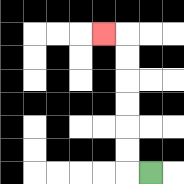{'start': '[6, 7]', 'end': '[4, 1]', 'path_directions': 'L,U,U,U,U,U,U,L', 'path_coordinates': '[[6, 7], [5, 7], [5, 6], [5, 5], [5, 4], [5, 3], [5, 2], [5, 1], [4, 1]]'}